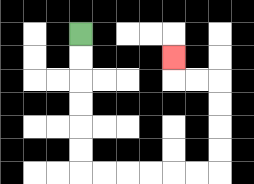{'start': '[3, 1]', 'end': '[7, 2]', 'path_directions': 'D,D,D,D,D,D,R,R,R,R,R,R,U,U,U,U,L,L,U', 'path_coordinates': '[[3, 1], [3, 2], [3, 3], [3, 4], [3, 5], [3, 6], [3, 7], [4, 7], [5, 7], [6, 7], [7, 7], [8, 7], [9, 7], [9, 6], [9, 5], [9, 4], [9, 3], [8, 3], [7, 3], [7, 2]]'}